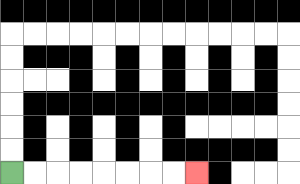{'start': '[0, 7]', 'end': '[8, 7]', 'path_directions': 'R,R,R,R,R,R,R,R', 'path_coordinates': '[[0, 7], [1, 7], [2, 7], [3, 7], [4, 7], [5, 7], [6, 7], [7, 7], [8, 7]]'}